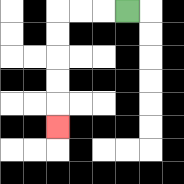{'start': '[5, 0]', 'end': '[2, 5]', 'path_directions': 'L,L,L,D,D,D,D,D', 'path_coordinates': '[[5, 0], [4, 0], [3, 0], [2, 0], [2, 1], [2, 2], [2, 3], [2, 4], [2, 5]]'}